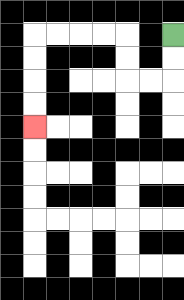{'start': '[7, 1]', 'end': '[1, 5]', 'path_directions': 'D,D,L,L,U,U,L,L,L,L,D,D,D,D', 'path_coordinates': '[[7, 1], [7, 2], [7, 3], [6, 3], [5, 3], [5, 2], [5, 1], [4, 1], [3, 1], [2, 1], [1, 1], [1, 2], [1, 3], [1, 4], [1, 5]]'}